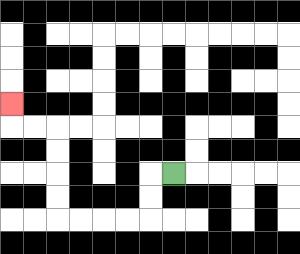{'start': '[7, 7]', 'end': '[0, 4]', 'path_directions': 'L,D,D,L,L,L,L,U,U,U,U,L,L,U', 'path_coordinates': '[[7, 7], [6, 7], [6, 8], [6, 9], [5, 9], [4, 9], [3, 9], [2, 9], [2, 8], [2, 7], [2, 6], [2, 5], [1, 5], [0, 5], [0, 4]]'}